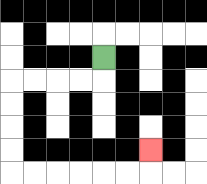{'start': '[4, 2]', 'end': '[6, 6]', 'path_directions': 'D,L,L,L,L,D,D,D,D,R,R,R,R,R,R,U', 'path_coordinates': '[[4, 2], [4, 3], [3, 3], [2, 3], [1, 3], [0, 3], [0, 4], [0, 5], [0, 6], [0, 7], [1, 7], [2, 7], [3, 7], [4, 7], [5, 7], [6, 7], [6, 6]]'}